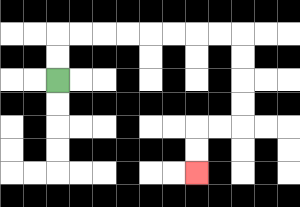{'start': '[2, 3]', 'end': '[8, 7]', 'path_directions': 'U,U,R,R,R,R,R,R,R,R,D,D,D,D,L,L,D,D', 'path_coordinates': '[[2, 3], [2, 2], [2, 1], [3, 1], [4, 1], [5, 1], [6, 1], [7, 1], [8, 1], [9, 1], [10, 1], [10, 2], [10, 3], [10, 4], [10, 5], [9, 5], [8, 5], [8, 6], [8, 7]]'}